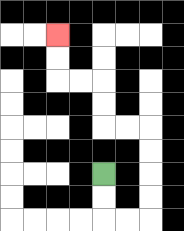{'start': '[4, 7]', 'end': '[2, 1]', 'path_directions': 'D,D,R,R,U,U,U,U,L,L,U,U,L,L,U,U', 'path_coordinates': '[[4, 7], [4, 8], [4, 9], [5, 9], [6, 9], [6, 8], [6, 7], [6, 6], [6, 5], [5, 5], [4, 5], [4, 4], [4, 3], [3, 3], [2, 3], [2, 2], [2, 1]]'}